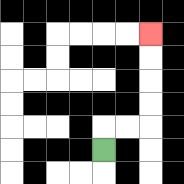{'start': '[4, 6]', 'end': '[6, 1]', 'path_directions': 'U,R,R,U,U,U,U', 'path_coordinates': '[[4, 6], [4, 5], [5, 5], [6, 5], [6, 4], [6, 3], [6, 2], [6, 1]]'}